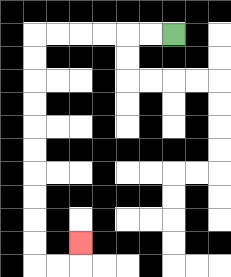{'start': '[7, 1]', 'end': '[3, 10]', 'path_directions': 'L,L,L,L,L,L,D,D,D,D,D,D,D,D,D,D,R,R,U', 'path_coordinates': '[[7, 1], [6, 1], [5, 1], [4, 1], [3, 1], [2, 1], [1, 1], [1, 2], [1, 3], [1, 4], [1, 5], [1, 6], [1, 7], [1, 8], [1, 9], [1, 10], [1, 11], [2, 11], [3, 11], [3, 10]]'}